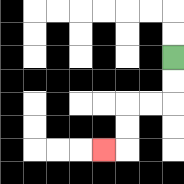{'start': '[7, 2]', 'end': '[4, 6]', 'path_directions': 'D,D,L,L,D,D,L', 'path_coordinates': '[[7, 2], [7, 3], [7, 4], [6, 4], [5, 4], [5, 5], [5, 6], [4, 6]]'}